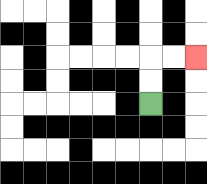{'start': '[6, 4]', 'end': '[8, 2]', 'path_directions': 'U,U,R,R', 'path_coordinates': '[[6, 4], [6, 3], [6, 2], [7, 2], [8, 2]]'}